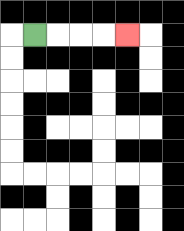{'start': '[1, 1]', 'end': '[5, 1]', 'path_directions': 'R,R,R,R', 'path_coordinates': '[[1, 1], [2, 1], [3, 1], [4, 1], [5, 1]]'}